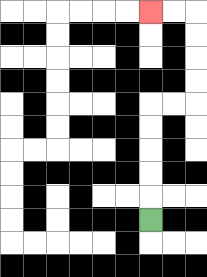{'start': '[6, 9]', 'end': '[6, 0]', 'path_directions': 'U,U,U,U,U,R,R,U,U,U,U,L,L', 'path_coordinates': '[[6, 9], [6, 8], [6, 7], [6, 6], [6, 5], [6, 4], [7, 4], [8, 4], [8, 3], [8, 2], [8, 1], [8, 0], [7, 0], [6, 0]]'}